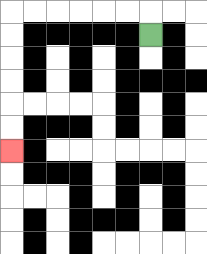{'start': '[6, 1]', 'end': '[0, 6]', 'path_directions': 'U,L,L,L,L,L,L,D,D,D,D,D,D', 'path_coordinates': '[[6, 1], [6, 0], [5, 0], [4, 0], [3, 0], [2, 0], [1, 0], [0, 0], [0, 1], [0, 2], [0, 3], [0, 4], [0, 5], [0, 6]]'}